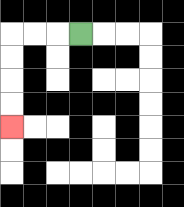{'start': '[3, 1]', 'end': '[0, 5]', 'path_directions': 'L,L,L,D,D,D,D', 'path_coordinates': '[[3, 1], [2, 1], [1, 1], [0, 1], [0, 2], [0, 3], [0, 4], [0, 5]]'}